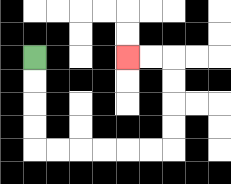{'start': '[1, 2]', 'end': '[5, 2]', 'path_directions': 'D,D,D,D,R,R,R,R,R,R,U,U,U,U,L,L', 'path_coordinates': '[[1, 2], [1, 3], [1, 4], [1, 5], [1, 6], [2, 6], [3, 6], [4, 6], [5, 6], [6, 6], [7, 6], [7, 5], [7, 4], [7, 3], [7, 2], [6, 2], [5, 2]]'}